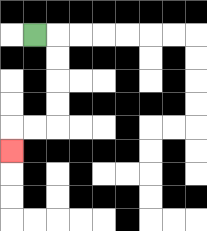{'start': '[1, 1]', 'end': '[0, 6]', 'path_directions': 'R,D,D,D,D,L,L,D', 'path_coordinates': '[[1, 1], [2, 1], [2, 2], [2, 3], [2, 4], [2, 5], [1, 5], [0, 5], [0, 6]]'}